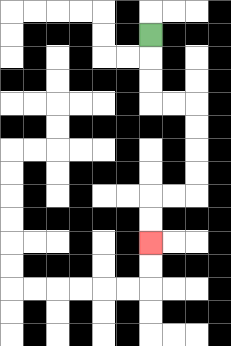{'start': '[6, 1]', 'end': '[6, 10]', 'path_directions': 'D,D,D,R,R,D,D,D,D,L,L,D,D', 'path_coordinates': '[[6, 1], [6, 2], [6, 3], [6, 4], [7, 4], [8, 4], [8, 5], [8, 6], [8, 7], [8, 8], [7, 8], [6, 8], [6, 9], [6, 10]]'}